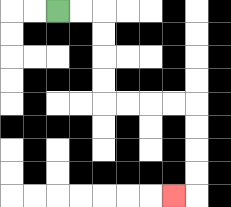{'start': '[2, 0]', 'end': '[7, 8]', 'path_directions': 'R,R,D,D,D,D,R,R,R,R,D,D,D,D,L', 'path_coordinates': '[[2, 0], [3, 0], [4, 0], [4, 1], [4, 2], [4, 3], [4, 4], [5, 4], [6, 4], [7, 4], [8, 4], [8, 5], [8, 6], [8, 7], [8, 8], [7, 8]]'}